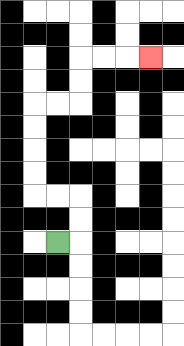{'start': '[2, 10]', 'end': '[6, 2]', 'path_directions': 'R,U,U,L,L,U,U,U,U,R,R,U,U,R,R,R', 'path_coordinates': '[[2, 10], [3, 10], [3, 9], [3, 8], [2, 8], [1, 8], [1, 7], [1, 6], [1, 5], [1, 4], [2, 4], [3, 4], [3, 3], [3, 2], [4, 2], [5, 2], [6, 2]]'}